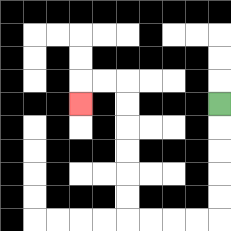{'start': '[9, 4]', 'end': '[3, 4]', 'path_directions': 'D,D,D,D,D,L,L,L,L,U,U,U,U,U,U,L,L,D', 'path_coordinates': '[[9, 4], [9, 5], [9, 6], [9, 7], [9, 8], [9, 9], [8, 9], [7, 9], [6, 9], [5, 9], [5, 8], [5, 7], [5, 6], [5, 5], [5, 4], [5, 3], [4, 3], [3, 3], [3, 4]]'}